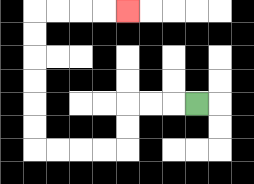{'start': '[8, 4]', 'end': '[5, 0]', 'path_directions': 'L,L,L,D,D,L,L,L,L,U,U,U,U,U,U,R,R,R,R', 'path_coordinates': '[[8, 4], [7, 4], [6, 4], [5, 4], [5, 5], [5, 6], [4, 6], [3, 6], [2, 6], [1, 6], [1, 5], [1, 4], [1, 3], [1, 2], [1, 1], [1, 0], [2, 0], [3, 0], [4, 0], [5, 0]]'}